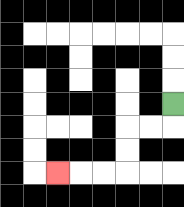{'start': '[7, 4]', 'end': '[2, 7]', 'path_directions': 'D,L,L,D,D,L,L,L', 'path_coordinates': '[[7, 4], [7, 5], [6, 5], [5, 5], [5, 6], [5, 7], [4, 7], [3, 7], [2, 7]]'}